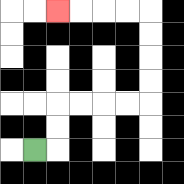{'start': '[1, 6]', 'end': '[2, 0]', 'path_directions': 'R,U,U,R,R,R,R,U,U,U,U,L,L,L,L', 'path_coordinates': '[[1, 6], [2, 6], [2, 5], [2, 4], [3, 4], [4, 4], [5, 4], [6, 4], [6, 3], [6, 2], [6, 1], [6, 0], [5, 0], [4, 0], [3, 0], [2, 0]]'}